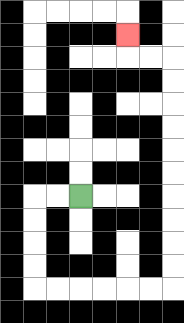{'start': '[3, 8]', 'end': '[5, 1]', 'path_directions': 'L,L,D,D,D,D,R,R,R,R,R,R,U,U,U,U,U,U,U,U,U,U,L,L,U', 'path_coordinates': '[[3, 8], [2, 8], [1, 8], [1, 9], [1, 10], [1, 11], [1, 12], [2, 12], [3, 12], [4, 12], [5, 12], [6, 12], [7, 12], [7, 11], [7, 10], [7, 9], [7, 8], [7, 7], [7, 6], [7, 5], [7, 4], [7, 3], [7, 2], [6, 2], [5, 2], [5, 1]]'}